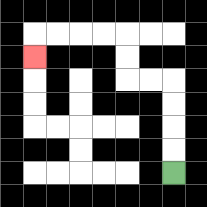{'start': '[7, 7]', 'end': '[1, 2]', 'path_directions': 'U,U,U,U,L,L,U,U,L,L,L,L,D', 'path_coordinates': '[[7, 7], [7, 6], [7, 5], [7, 4], [7, 3], [6, 3], [5, 3], [5, 2], [5, 1], [4, 1], [3, 1], [2, 1], [1, 1], [1, 2]]'}